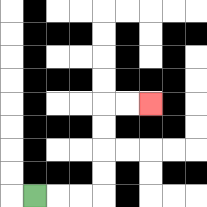{'start': '[1, 8]', 'end': '[6, 4]', 'path_directions': 'R,R,R,U,U,U,U,R,R', 'path_coordinates': '[[1, 8], [2, 8], [3, 8], [4, 8], [4, 7], [4, 6], [4, 5], [4, 4], [5, 4], [6, 4]]'}